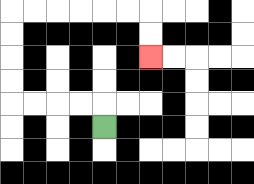{'start': '[4, 5]', 'end': '[6, 2]', 'path_directions': 'U,L,L,L,L,U,U,U,U,R,R,R,R,R,R,D,D', 'path_coordinates': '[[4, 5], [4, 4], [3, 4], [2, 4], [1, 4], [0, 4], [0, 3], [0, 2], [0, 1], [0, 0], [1, 0], [2, 0], [3, 0], [4, 0], [5, 0], [6, 0], [6, 1], [6, 2]]'}